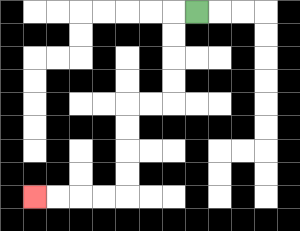{'start': '[8, 0]', 'end': '[1, 8]', 'path_directions': 'L,D,D,D,D,L,L,D,D,D,D,L,L,L,L', 'path_coordinates': '[[8, 0], [7, 0], [7, 1], [7, 2], [7, 3], [7, 4], [6, 4], [5, 4], [5, 5], [5, 6], [5, 7], [5, 8], [4, 8], [3, 8], [2, 8], [1, 8]]'}